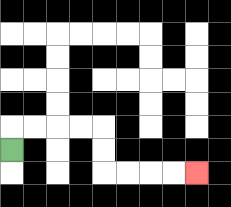{'start': '[0, 6]', 'end': '[8, 7]', 'path_directions': 'U,R,R,R,R,D,D,R,R,R,R', 'path_coordinates': '[[0, 6], [0, 5], [1, 5], [2, 5], [3, 5], [4, 5], [4, 6], [4, 7], [5, 7], [6, 7], [7, 7], [8, 7]]'}